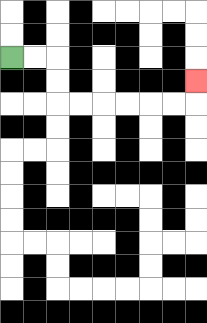{'start': '[0, 2]', 'end': '[8, 3]', 'path_directions': 'R,R,D,D,R,R,R,R,R,R,U', 'path_coordinates': '[[0, 2], [1, 2], [2, 2], [2, 3], [2, 4], [3, 4], [4, 4], [5, 4], [6, 4], [7, 4], [8, 4], [8, 3]]'}